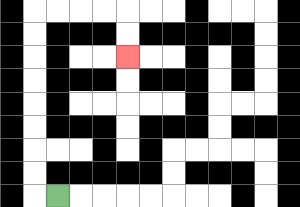{'start': '[2, 8]', 'end': '[5, 2]', 'path_directions': 'L,U,U,U,U,U,U,U,U,R,R,R,R,D,D', 'path_coordinates': '[[2, 8], [1, 8], [1, 7], [1, 6], [1, 5], [1, 4], [1, 3], [1, 2], [1, 1], [1, 0], [2, 0], [3, 0], [4, 0], [5, 0], [5, 1], [5, 2]]'}